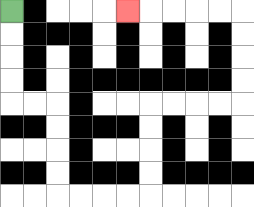{'start': '[0, 0]', 'end': '[5, 0]', 'path_directions': 'D,D,D,D,R,R,D,D,D,D,R,R,R,R,U,U,U,U,R,R,R,R,U,U,U,U,L,L,L,L,L', 'path_coordinates': '[[0, 0], [0, 1], [0, 2], [0, 3], [0, 4], [1, 4], [2, 4], [2, 5], [2, 6], [2, 7], [2, 8], [3, 8], [4, 8], [5, 8], [6, 8], [6, 7], [6, 6], [6, 5], [6, 4], [7, 4], [8, 4], [9, 4], [10, 4], [10, 3], [10, 2], [10, 1], [10, 0], [9, 0], [8, 0], [7, 0], [6, 0], [5, 0]]'}